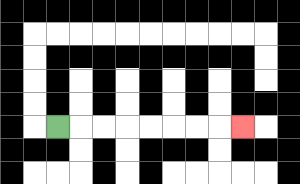{'start': '[2, 5]', 'end': '[10, 5]', 'path_directions': 'R,R,R,R,R,R,R,R', 'path_coordinates': '[[2, 5], [3, 5], [4, 5], [5, 5], [6, 5], [7, 5], [8, 5], [9, 5], [10, 5]]'}